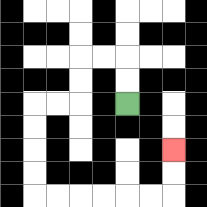{'start': '[5, 4]', 'end': '[7, 6]', 'path_directions': 'U,U,L,L,D,D,L,L,D,D,D,D,R,R,R,R,R,R,U,U', 'path_coordinates': '[[5, 4], [5, 3], [5, 2], [4, 2], [3, 2], [3, 3], [3, 4], [2, 4], [1, 4], [1, 5], [1, 6], [1, 7], [1, 8], [2, 8], [3, 8], [4, 8], [5, 8], [6, 8], [7, 8], [7, 7], [7, 6]]'}